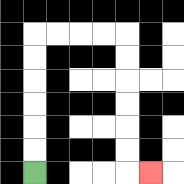{'start': '[1, 7]', 'end': '[6, 7]', 'path_directions': 'U,U,U,U,U,U,R,R,R,R,D,D,D,D,D,D,R', 'path_coordinates': '[[1, 7], [1, 6], [1, 5], [1, 4], [1, 3], [1, 2], [1, 1], [2, 1], [3, 1], [4, 1], [5, 1], [5, 2], [5, 3], [5, 4], [5, 5], [5, 6], [5, 7], [6, 7]]'}